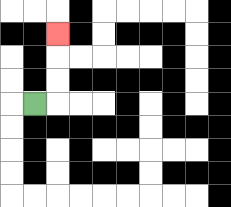{'start': '[1, 4]', 'end': '[2, 1]', 'path_directions': 'R,U,U,U', 'path_coordinates': '[[1, 4], [2, 4], [2, 3], [2, 2], [2, 1]]'}